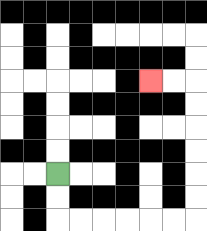{'start': '[2, 7]', 'end': '[6, 3]', 'path_directions': 'D,D,R,R,R,R,R,R,U,U,U,U,U,U,L,L', 'path_coordinates': '[[2, 7], [2, 8], [2, 9], [3, 9], [4, 9], [5, 9], [6, 9], [7, 9], [8, 9], [8, 8], [8, 7], [8, 6], [8, 5], [8, 4], [8, 3], [7, 3], [6, 3]]'}